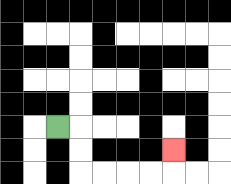{'start': '[2, 5]', 'end': '[7, 6]', 'path_directions': 'R,D,D,R,R,R,R,U', 'path_coordinates': '[[2, 5], [3, 5], [3, 6], [3, 7], [4, 7], [5, 7], [6, 7], [7, 7], [7, 6]]'}